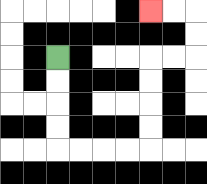{'start': '[2, 2]', 'end': '[6, 0]', 'path_directions': 'D,D,D,D,R,R,R,R,U,U,U,U,R,R,U,U,L,L', 'path_coordinates': '[[2, 2], [2, 3], [2, 4], [2, 5], [2, 6], [3, 6], [4, 6], [5, 6], [6, 6], [6, 5], [6, 4], [6, 3], [6, 2], [7, 2], [8, 2], [8, 1], [8, 0], [7, 0], [6, 0]]'}